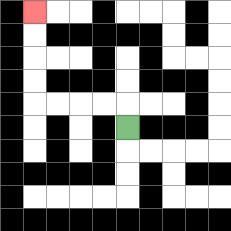{'start': '[5, 5]', 'end': '[1, 0]', 'path_directions': 'U,L,L,L,L,U,U,U,U', 'path_coordinates': '[[5, 5], [5, 4], [4, 4], [3, 4], [2, 4], [1, 4], [1, 3], [1, 2], [1, 1], [1, 0]]'}